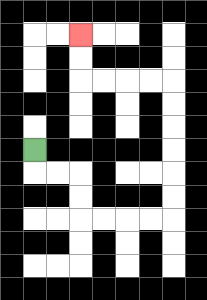{'start': '[1, 6]', 'end': '[3, 1]', 'path_directions': 'D,R,R,D,D,R,R,R,R,U,U,U,U,U,U,L,L,L,L,U,U', 'path_coordinates': '[[1, 6], [1, 7], [2, 7], [3, 7], [3, 8], [3, 9], [4, 9], [5, 9], [6, 9], [7, 9], [7, 8], [7, 7], [7, 6], [7, 5], [7, 4], [7, 3], [6, 3], [5, 3], [4, 3], [3, 3], [3, 2], [3, 1]]'}